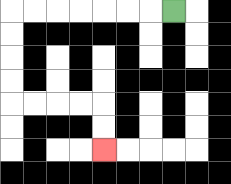{'start': '[7, 0]', 'end': '[4, 6]', 'path_directions': 'L,L,L,L,L,L,L,D,D,D,D,R,R,R,R,D,D', 'path_coordinates': '[[7, 0], [6, 0], [5, 0], [4, 0], [3, 0], [2, 0], [1, 0], [0, 0], [0, 1], [0, 2], [0, 3], [0, 4], [1, 4], [2, 4], [3, 4], [4, 4], [4, 5], [4, 6]]'}